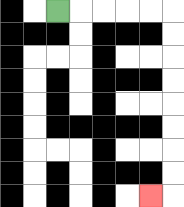{'start': '[2, 0]', 'end': '[6, 8]', 'path_directions': 'R,R,R,R,R,D,D,D,D,D,D,D,D,L', 'path_coordinates': '[[2, 0], [3, 0], [4, 0], [5, 0], [6, 0], [7, 0], [7, 1], [7, 2], [7, 3], [7, 4], [7, 5], [7, 6], [7, 7], [7, 8], [6, 8]]'}